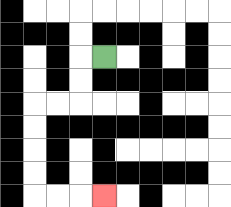{'start': '[4, 2]', 'end': '[4, 8]', 'path_directions': 'L,D,D,L,L,D,D,D,D,R,R,R', 'path_coordinates': '[[4, 2], [3, 2], [3, 3], [3, 4], [2, 4], [1, 4], [1, 5], [1, 6], [1, 7], [1, 8], [2, 8], [3, 8], [4, 8]]'}